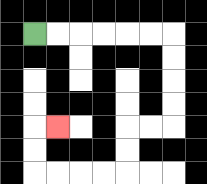{'start': '[1, 1]', 'end': '[2, 5]', 'path_directions': 'R,R,R,R,R,R,D,D,D,D,L,L,D,D,L,L,L,L,U,U,R', 'path_coordinates': '[[1, 1], [2, 1], [3, 1], [4, 1], [5, 1], [6, 1], [7, 1], [7, 2], [7, 3], [7, 4], [7, 5], [6, 5], [5, 5], [5, 6], [5, 7], [4, 7], [3, 7], [2, 7], [1, 7], [1, 6], [1, 5], [2, 5]]'}